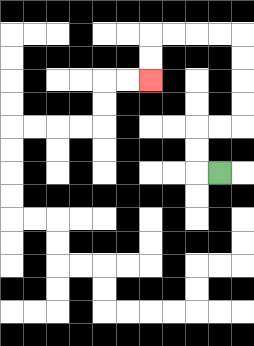{'start': '[9, 7]', 'end': '[6, 3]', 'path_directions': 'L,U,U,R,R,U,U,U,U,L,L,L,L,D,D', 'path_coordinates': '[[9, 7], [8, 7], [8, 6], [8, 5], [9, 5], [10, 5], [10, 4], [10, 3], [10, 2], [10, 1], [9, 1], [8, 1], [7, 1], [6, 1], [6, 2], [6, 3]]'}